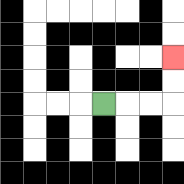{'start': '[4, 4]', 'end': '[7, 2]', 'path_directions': 'R,R,R,U,U', 'path_coordinates': '[[4, 4], [5, 4], [6, 4], [7, 4], [7, 3], [7, 2]]'}